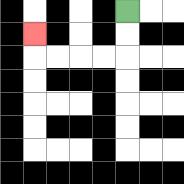{'start': '[5, 0]', 'end': '[1, 1]', 'path_directions': 'D,D,L,L,L,L,U', 'path_coordinates': '[[5, 0], [5, 1], [5, 2], [4, 2], [3, 2], [2, 2], [1, 2], [1, 1]]'}